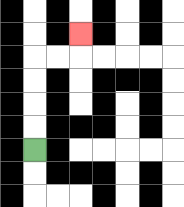{'start': '[1, 6]', 'end': '[3, 1]', 'path_directions': 'U,U,U,U,R,R,U', 'path_coordinates': '[[1, 6], [1, 5], [1, 4], [1, 3], [1, 2], [2, 2], [3, 2], [3, 1]]'}